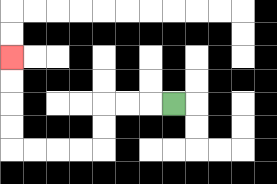{'start': '[7, 4]', 'end': '[0, 2]', 'path_directions': 'L,L,L,D,D,L,L,L,L,U,U,U,U', 'path_coordinates': '[[7, 4], [6, 4], [5, 4], [4, 4], [4, 5], [4, 6], [3, 6], [2, 6], [1, 6], [0, 6], [0, 5], [0, 4], [0, 3], [0, 2]]'}